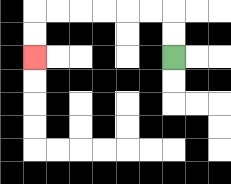{'start': '[7, 2]', 'end': '[1, 2]', 'path_directions': 'U,U,L,L,L,L,L,L,D,D', 'path_coordinates': '[[7, 2], [7, 1], [7, 0], [6, 0], [5, 0], [4, 0], [3, 0], [2, 0], [1, 0], [1, 1], [1, 2]]'}